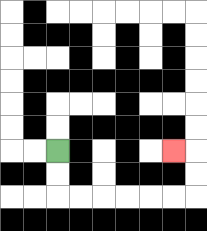{'start': '[2, 6]', 'end': '[7, 6]', 'path_directions': 'D,D,R,R,R,R,R,R,U,U,L', 'path_coordinates': '[[2, 6], [2, 7], [2, 8], [3, 8], [4, 8], [5, 8], [6, 8], [7, 8], [8, 8], [8, 7], [8, 6], [7, 6]]'}